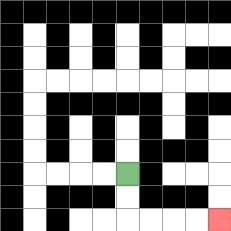{'start': '[5, 7]', 'end': '[9, 9]', 'path_directions': 'D,D,R,R,R,R', 'path_coordinates': '[[5, 7], [5, 8], [5, 9], [6, 9], [7, 9], [8, 9], [9, 9]]'}